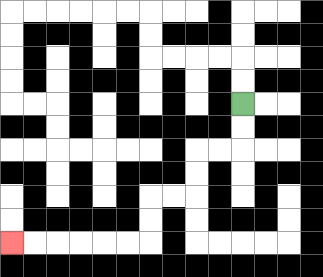{'start': '[10, 4]', 'end': '[0, 10]', 'path_directions': 'D,D,L,L,D,D,L,L,D,D,L,L,L,L,L,L', 'path_coordinates': '[[10, 4], [10, 5], [10, 6], [9, 6], [8, 6], [8, 7], [8, 8], [7, 8], [6, 8], [6, 9], [6, 10], [5, 10], [4, 10], [3, 10], [2, 10], [1, 10], [0, 10]]'}